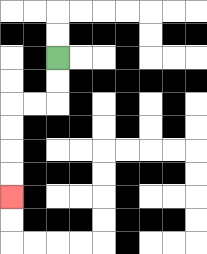{'start': '[2, 2]', 'end': '[0, 8]', 'path_directions': 'D,D,L,L,D,D,D,D', 'path_coordinates': '[[2, 2], [2, 3], [2, 4], [1, 4], [0, 4], [0, 5], [0, 6], [0, 7], [0, 8]]'}